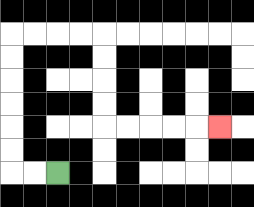{'start': '[2, 7]', 'end': '[9, 5]', 'path_directions': 'L,L,U,U,U,U,U,U,R,R,R,R,D,D,D,D,R,R,R,R,R', 'path_coordinates': '[[2, 7], [1, 7], [0, 7], [0, 6], [0, 5], [0, 4], [0, 3], [0, 2], [0, 1], [1, 1], [2, 1], [3, 1], [4, 1], [4, 2], [4, 3], [4, 4], [4, 5], [5, 5], [6, 5], [7, 5], [8, 5], [9, 5]]'}